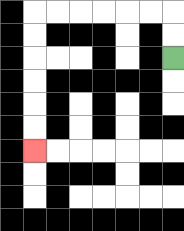{'start': '[7, 2]', 'end': '[1, 6]', 'path_directions': 'U,U,L,L,L,L,L,L,D,D,D,D,D,D', 'path_coordinates': '[[7, 2], [7, 1], [7, 0], [6, 0], [5, 0], [4, 0], [3, 0], [2, 0], [1, 0], [1, 1], [1, 2], [1, 3], [1, 4], [1, 5], [1, 6]]'}